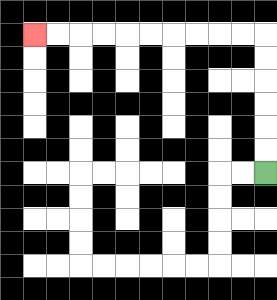{'start': '[11, 7]', 'end': '[1, 1]', 'path_directions': 'U,U,U,U,U,U,L,L,L,L,L,L,L,L,L,L', 'path_coordinates': '[[11, 7], [11, 6], [11, 5], [11, 4], [11, 3], [11, 2], [11, 1], [10, 1], [9, 1], [8, 1], [7, 1], [6, 1], [5, 1], [4, 1], [3, 1], [2, 1], [1, 1]]'}